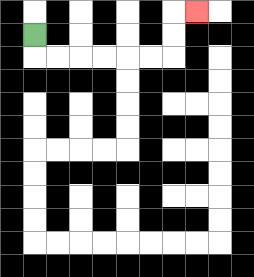{'start': '[1, 1]', 'end': '[8, 0]', 'path_directions': 'D,R,R,R,R,R,R,U,U,R', 'path_coordinates': '[[1, 1], [1, 2], [2, 2], [3, 2], [4, 2], [5, 2], [6, 2], [7, 2], [7, 1], [7, 0], [8, 0]]'}